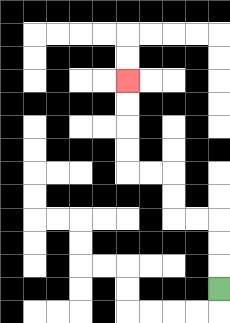{'start': '[9, 12]', 'end': '[5, 3]', 'path_directions': 'U,U,U,L,L,U,U,L,L,U,U,U,U', 'path_coordinates': '[[9, 12], [9, 11], [9, 10], [9, 9], [8, 9], [7, 9], [7, 8], [7, 7], [6, 7], [5, 7], [5, 6], [5, 5], [5, 4], [5, 3]]'}